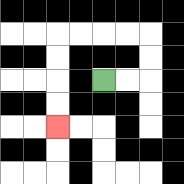{'start': '[4, 3]', 'end': '[2, 5]', 'path_directions': 'R,R,U,U,L,L,L,L,D,D,D,D', 'path_coordinates': '[[4, 3], [5, 3], [6, 3], [6, 2], [6, 1], [5, 1], [4, 1], [3, 1], [2, 1], [2, 2], [2, 3], [2, 4], [2, 5]]'}